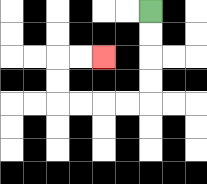{'start': '[6, 0]', 'end': '[4, 2]', 'path_directions': 'D,D,D,D,L,L,L,L,U,U,R,R', 'path_coordinates': '[[6, 0], [6, 1], [6, 2], [6, 3], [6, 4], [5, 4], [4, 4], [3, 4], [2, 4], [2, 3], [2, 2], [3, 2], [4, 2]]'}